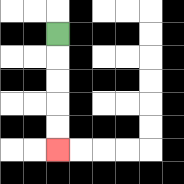{'start': '[2, 1]', 'end': '[2, 6]', 'path_directions': 'D,D,D,D,D', 'path_coordinates': '[[2, 1], [2, 2], [2, 3], [2, 4], [2, 5], [2, 6]]'}